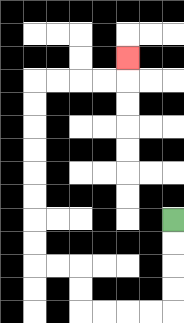{'start': '[7, 9]', 'end': '[5, 2]', 'path_directions': 'D,D,D,D,L,L,L,L,U,U,L,L,U,U,U,U,U,U,U,U,R,R,R,R,U', 'path_coordinates': '[[7, 9], [7, 10], [7, 11], [7, 12], [7, 13], [6, 13], [5, 13], [4, 13], [3, 13], [3, 12], [3, 11], [2, 11], [1, 11], [1, 10], [1, 9], [1, 8], [1, 7], [1, 6], [1, 5], [1, 4], [1, 3], [2, 3], [3, 3], [4, 3], [5, 3], [5, 2]]'}